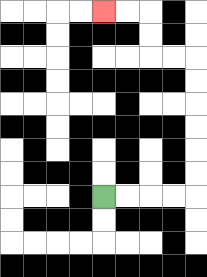{'start': '[4, 8]', 'end': '[4, 0]', 'path_directions': 'R,R,R,R,U,U,U,U,U,U,L,L,U,U,L,L', 'path_coordinates': '[[4, 8], [5, 8], [6, 8], [7, 8], [8, 8], [8, 7], [8, 6], [8, 5], [8, 4], [8, 3], [8, 2], [7, 2], [6, 2], [6, 1], [6, 0], [5, 0], [4, 0]]'}